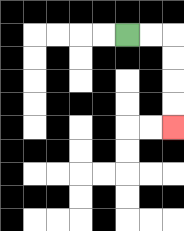{'start': '[5, 1]', 'end': '[7, 5]', 'path_directions': 'R,R,D,D,D,D', 'path_coordinates': '[[5, 1], [6, 1], [7, 1], [7, 2], [7, 3], [7, 4], [7, 5]]'}